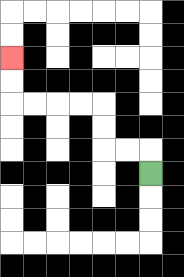{'start': '[6, 7]', 'end': '[0, 2]', 'path_directions': 'U,L,L,U,U,L,L,L,L,U,U', 'path_coordinates': '[[6, 7], [6, 6], [5, 6], [4, 6], [4, 5], [4, 4], [3, 4], [2, 4], [1, 4], [0, 4], [0, 3], [0, 2]]'}